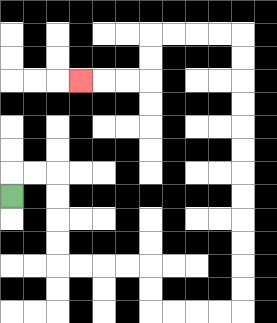{'start': '[0, 8]', 'end': '[3, 3]', 'path_directions': 'U,R,R,D,D,D,D,R,R,R,R,D,D,R,R,R,R,U,U,U,U,U,U,U,U,U,U,U,U,L,L,L,L,D,D,L,L,L', 'path_coordinates': '[[0, 8], [0, 7], [1, 7], [2, 7], [2, 8], [2, 9], [2, 10], [2, 11], [3, 11], [4, 11], [5, 11], [6, 11], [6, 12], [6, 13], [7, 13], [8, 13], [9, 13], [10, 13], [10, 12], [10, 11], [10, 10], [10, 9], [10, 8], [10, 7], [10, 6], [10, 5], [10, 4], [10, 3], [10, 2], [10, 1], [9, 1], [8, 1], [7, 1], [6, 1], [6, 2], [6, 3], [5, 3], [4, 3], [3, 3]]'}